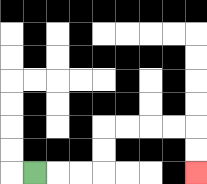{'start': '[1, 7]', 'end': '[8, 7]', 'path_directions': 'R,R,R,U,U,R,R,R,R,D,D', 'path_coordinates': '[[1, 7], [2, 7], [3, 7], [4, 7], [4, 6], [4, 5], [5, 5], [6, 5], [7, 5], [8, 5], [8, 6], [8, 7]]'}